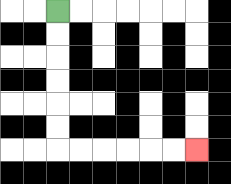{'start': '[2, 0]', 'end': '[8, 6]', 'path_directions': 'D,D,D,D,D,D,R,R,R,R,R,R', 'path_coordinates': '[[2, 0], [2, 1], [2, 2], [2, 3], [2, 4], [2, 5], [2, 6], [3, 6], [4, 6], [5, 6], [6, 6], [7, 6], [8, 6]]'}